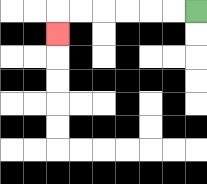{'start': '[8, 0]', 'end': '[2, 1]', 'path_directions': 'L,L,L,L,L,L,D', 'path_coordinates': '[[8, 0], [7, 0], [6, 0], [5, 0], [4, 0], [3, 0], [2, 0], [2, 1]]'}